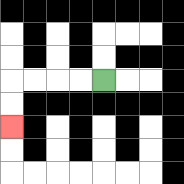{'start': '[4, 3]', 'end': '[0, 5]', 'path_directions': 'L,L,L,L,D,D', 'path_coordinates': '[[4, 3], [3, 3], [2, 3], [1, 3], [0, 3], [0, 4], [0, 5]]'}